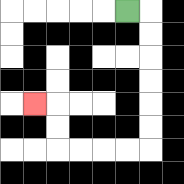{'start': '[5, 0]', 'end': '[1, 4]', 'path_directions': 'R,D,D,D,D,D,D,L,L,L,L,U,U,L', 'path_coordinates': '[[5, 0], [6, 0], [6, 1], [6, 2], [6, 3], [6, 4], [6, 5], [6, 6], [5, 6], [4, 6], [3, 6], [2, 6], [2, 5], [2, 4], [1, 4]]'}